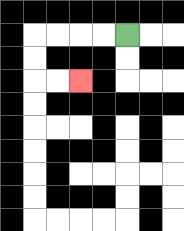{'start': '[5, 1]', 'end': '[3, 3]', 'path_directions': 'L,L,L,L,D,D,R,R', 'path_coordinates': '[[5, 1], [4, 1], [3, 1], [2, 1], [1, 1], [1, 2], [1, 3], [2, 3], [3, 3]]'}